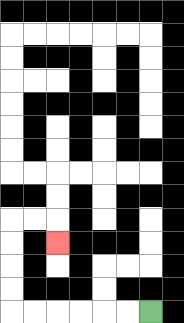{'start': '[6, 13]', 'end': '[2, 10]', 'path_directions': 'L,L,L,L,L,L,U,U,U,U,R,R,D', 'path_coordinates': '[[6, 13], [5, 13], [4, 13], [3, 13], [2, 13], [1, 13], [0, 13], [0, 12], [0, 11], [0, 10], [0, 9], [1, 9], [2, 9], [2, 10]]'}